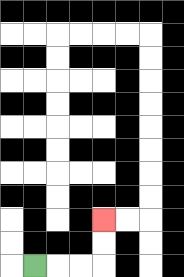{'start': '[1, 11]', 'end': '[4, 9]', 'path_directions': 'R,R,R,U,U', 'path_coordinates': '[[1, 11], [2, 11], [3, 11], [4, 11], [4, 10], [4, 9]]'}